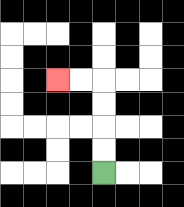{'start': '[4, 7]', 'end': '[2, 3]', 'path_directions': 'U,U,U,U,L,L', 'path_coordinates': '[[4, 7], [4, 6], [4, 5], [4, 4], [4, 3], [3, 3], [2, 3]]'}